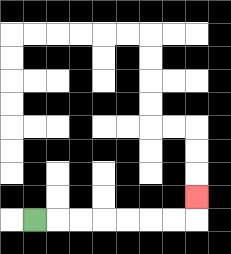{'start': '[1, 9]', 'end': '[8, 8]', 'path_directions': 'R,R,R,R,R,R,R,U', 'path_coordinates': '[[1, 9], [2, 9], [3, 9], [4, 9], [5, 9], [6, 9], [7, 9], [8, 9], [8, 8]]'}